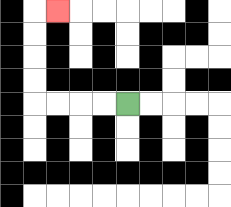{'start': '[5, 4]', 'end': '[2, 0]', 'path_directions': 'L,L,L,L,U,U,U,U,R', 'path_coordinates': '[[5, 4], [4, 4], [3, 4], [2, 4], [1, 4], [1, 3], [1, 2], [1, 1], [1, 0], [2, 0]]'}